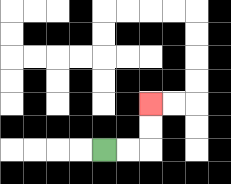{'start': '[4, 6]', 'end': '[6, 4]', 'path_directions': 'R,R,U,U', 'path_coordinates': '[[4, 6], [5, 6], [6, 6], [6, 5], [6, 4]]'}